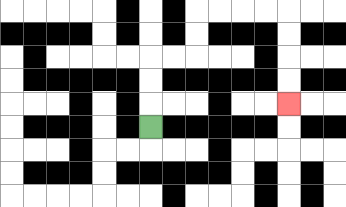{'start': '[6, 5]', 'end': '[12, 4]', 'path_directions': 'U,U,U,R,R,U,U,R,R,R,R,D,D,D,D', 'path_coordinates': '[[6, 5], [6, 4], [6, 3], [6, 2], [7, 2], [8, 2], [8, 1], [8, 0], [9, 0], [10, 0], [11, 0], [12, 0], [12, 1], [12, 2], [12, 3], [12, 4]]'}